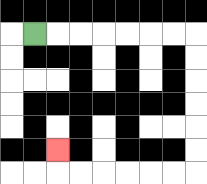{'start': '[1, 1]', 'end': '[2, 6]', 'path_directions': 'R,R,R,R,R,R,R,D,D,D,D,D,D,L,L,L,L,L,L,U', 'path_coordinates': '[[1, 1], [2, 1], [3, 1], [4, 1], [5, 1], [6, 1], [7, 1], [8, 1], [8, 2], [8, 3], [8, 4], [8, 5], [8, 6], [8, 7], [7, 7], [6, 7], [5, 7], [4, 7], [3, 7], [2, 7], [2, 6]]'}